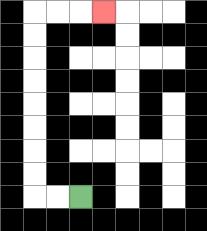{'start': '[3, 8]', 'end': '[4, 0]', 'path_directions': 'L,L,U,U,U,U,U,U,U,U,R,R,R', 'path_coordinates': '[[3, 8], [2, 8], [1, 8], [1, 7], [1, 6], [1, 5], [1, 4], [1, 3], [1, 2], [1, 1], [1, 0], [2, 0], [3, 0], [4, 0]]'}